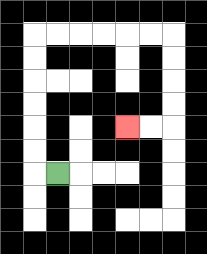{'start': '[2, 7]', 'end': '[5, 5]', 'path_directions': 'L,U,U,U,U,U,U,R,R,R,R,R,R,D,D,D,D,L,L', 'path_coordinates': '[[2, 7], [1, 7], [1, 6], [1, 5], [1, 4], [1, 3], [1, 2], [1, 1], [2, 1], [3, 1], [4, 1], [5, 1], [6, 1], [7, 1], [7, 2], [7, 3], [7, 4], [7, 5], [6, 5], [5, 5]]'}